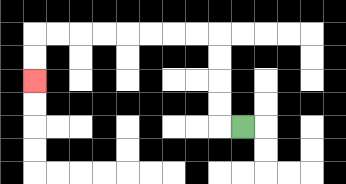{'start': '[10, 5]', 'end': '[1, 3]', 'path_directions': 'L,U,U,U,U,L,L,L,L,L,L,L,L,D,D', 'path_coordinates': '[[10, 5], [9, 5], [9, 4], [9, 3], [9, 2], [9, 1], [8, 1], [7, 1], [6, 1], [5, 1], [4, 1], [3, 1], [2, 1], [1, 1], [1, 2], [1, 3]]'}